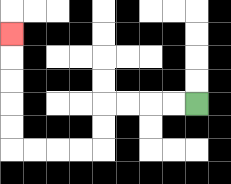{'start': '[8, 4]', 'end': '[0, 1]', 'path_directions': 'L,L,L,L,D,D,L,L,L,L,U,U,U,U,U', 'path_coordinates': '[[8, 4], [7, 4], [6, 4], [5, 4], [4, 4], [4, 5], [4, 6], [3, 6], [2, 6], [1, 6], [0, 6], [0, 5], [0, 4], [0, 3], [0, 2], [0, 1]]'}